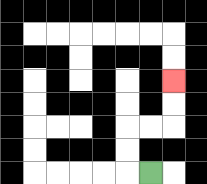{'start': '[6, 7]', 'end': '[7, 3]', 'path_directions': 'L,U,U,R,R,U,U', 'path_coordinates': '[[6, 7], [5, 7], [5, 6], [5, 5], [6, 5], [7, 5], [7, 4], [7, 3]]'}